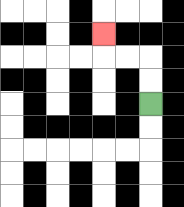{'start': '[6, 4]', 'end': '[4, 1]', 'path_directions': 'U,U,L,L,U', 'path_coordinates': '[[6, 4], [6, 3], [6, 2], [5, 2], [4, 2], [4, 1]]'}